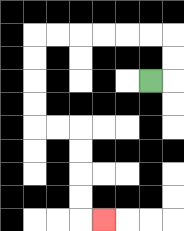{'start': '[6, 3]', 'end': '[4, 9]', 'path_directions': 'R,U,U,L,L,L,L,L,L,D,D,D,D,R,R,D,D,D,D,R', 'path_coordinates': '[[6, 3], [7, 3], [7, 2], [7, 1], [6, 1], [5, 1], [4, 1], [3, 1], [2, 1], [1, 1], [1, 2], [1, 3], [1, 4], [1, 5], [2, 5], [3, 5], [3, 6], [3, 7], [3, 8], [3, 9], [4, 9]]'}